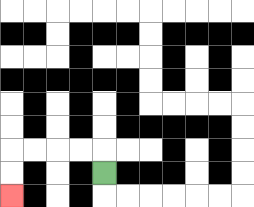{'start': '[4, 7]', 'end': '[0, 8]', 'path_directions': 'U,L,L,L,L,D,D', 'path_coordinates': '[[4, 7], [4, 6], [3, 6], [2, 6], [1, 6], [0, 6], [0, 7], [0, 8]]'}